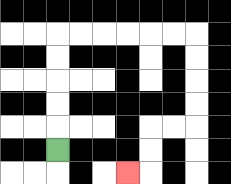{'start': '[2, 6]', 'end': '[5, 7]', 'path_directions': 'U,U,U,U,U,R,R,R,R,R,R,D,D,D,D,L,L,D,D,L', 'path_coordinates': '[[2, 6], [2, 5], [2, 4], [2, 3], [2, 2], [2, 1], [3, 1], [4, 1], [5, 1], [6, 1], [7, 1], [8, 1], [8, 2], [8, 3], [8, 4], [8, 5], [7, 5], [6, 5], [6, 6], [6, 7], [5, 7]]'}